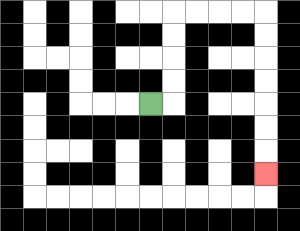{'start': '[6, 4]', 'end': '[11, 7]', 'path_directions': 'R,U,U,U,U,R,R,R,R,D,D,D,D,D,D,D', 'path_coordinates': '[[6, 4], [7, 4], [7, 3], [7, 2], [7, 1], [7, 0], [8, 0], [9, 0], [10, 0], [11, 0], [11, 1], [11, 2], [11, 3], [11, 4], [11, 5], [11, 6], [11, 7]]'}